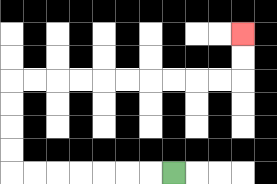{'start': '[7, 7]', 'end': '[10, 1]', 'path_directions': 'L,L,L,L,L,L,L,U,U,U,U,R,R,R,R,R,R,R,R,R,R,U,U', 'path_coordinates': '[[7, 7], [6, 7], [5, 7], [4, 7], [3, 7], [2, 7], [1, 7], [0, 7], [0, 6], [0, 5], [0, 4], [0, 3], [1, 3], [2, 3], [3, 3], [4, 3], [5, 3], [6, 3], [7, 3], [8, 3], [9, 3], [10, 3], [10, 2], [10, 1]]'}